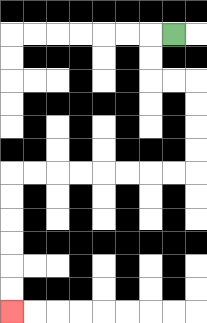{'start': '[7, 1]', 'end': '[0, 13]', 'path_directions': 'L,D,D,R,R,D,D,D,D,L,L,L,L,L,L,L,L,D,D,D,D,D,D', 'path_coordinates': '[[7, 1], [6, 1], [6, 2], [6, 3], [7, 3], [8, 3], [8, 4], [8, 5], [8, 6], [8, 7], [7, 7], [6, 7], [5, 7], [4, 7], [3, 7], [2, 7], [1, 7], [0, 7], [0, 8], [0, 9], [0, 10], [0, 11], [0, 12], [0, 13]]'}